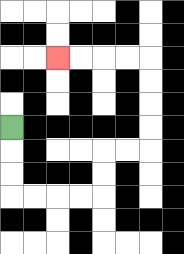{'start': '[0, 5]', 'end': '[2, 2]', 'path_directions': 'D,D,D,R,R,R,R,U,U,R,R,U,U,U,U,L,L,L,L', 'path_coordinates': '[[0, 5], [0, 6], [0, 7], [0, 8], [1, 8], [2, 8], [3, 8], [4, 8], [4, 7], [4, 6], [5, 6], [6, 6], [6, 5], [6, 4], [6, 3], [6, 2], [5, 2], [4, 2], [3, 2], [2, 2]]'}